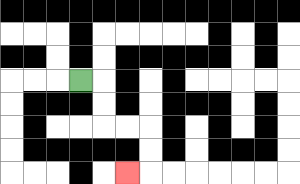{'start': '[3, 3]', 'end': '[5, 7]', 'path_directions': 'R,D,D,R,R,D,D,L', 'path_coordinates': '[[3, 3], [4, 3], [4, 4], [4, 5], [5, 5], [6, 5], [6, 6], [6, 7], [5, 7]]'}